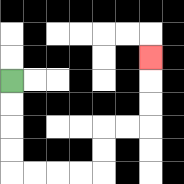{'start': '[0, 3]', 'end': '[6, 2]', 'path_directions': 'D,D,D,D,R,R,R,R,U,U,R,R,U,U,U', 'path_coordinates': '[[0, 3], [0, 4], [0, 5], [0, 6], [0, 7], [1, 7], [2, 7], [3, 7], [4, 7], [4, 6], [4, 5], [5, 5], [6, 5], [6, 4], [6, 3], [6, 2]]'}